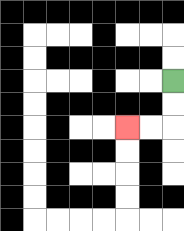{'start': '[7, 3]', 'end': '[5, 5]', 'path_directions': 'D,D,L,L', 'path_coordinates': '[[7, 3], [7, 4], [7, 5], [6, 5], [5, 5]]'}